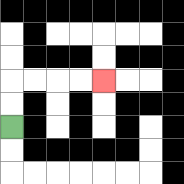{'start': '[0, 5]', 'end': '[4, 3]', 'path_directions': 'U,U,R,R,R,R', 'path_coordinates': '[[0, 5], [0, 4], [0, 3], [1, 3], [2, 3], [3, 3], [4, 3]]'}